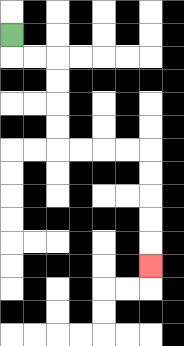{'start': '[0, 1]', 'end': '[6, 11]', 'path_directions': 'D,R,R,D,D,D,D,R,R,R,R,D,D,D,D,D', 'path_coordinates': '[[0, 1], [0, 2], [1, 2], [2, 2], [2, 3], [2, 4], [2, 5], [2, 6], [3, 6], [4, 6], [5, 6], [6, 6], [6, 7], [6, 8], [6, 9], [6, 10], [6, 11]]'}